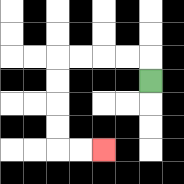{'start': '[6, 3]', 'end': '[4, 6]', 'path_directions': 'U,L,L,L,L,D,D,D,D,R,R', 'path_coordinates': '[[6, 3], [6, 2], [5, 2], [4, 2], [3, 2], [2, 2], [2, 3], [2, 4], [2, 5], [2, 6], [3, 6], [4, 6]]'}